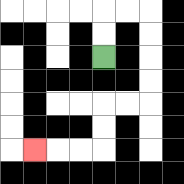{'start': '[4, 2]', 'end': '[1, 6]', 'path_directions': 'U,U,R,R,D,D,D,D,L,L,D,D,L,L,L', 'path_coordinates': '[[4, 2], [4, 1], [4, 0], [5, 0], [6, 0], [6, 1], [6, 2], [6, 3], [6, 4], [5, 4], [4, 4], [4, 5], [4, 6], [3, 6], [2, 6], [1, 6]]'}